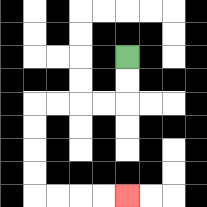{'start': '[5, 2]', 'end': '[5, 8]', 'path_directions': 'D,D,L,L,L,L,D,D,D,D,R,R,R,R', 'path_coordinates': '[[5, 2], [5, 3], [5, 4], [4, 4], [3, 4], [2, 4], [1, 4], [1, 5], [1, 6], [1, 7], [1, 8], [2, 8], [3, 8], [4, 8], [5, 8]]'}